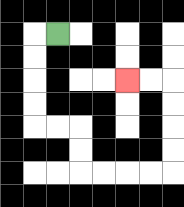{'start': '[2, 1]', 'end': '[5, 3]', 'path_directions': 'L,D,D,D,D,R,R,D,D,R,R,R,R,U,U,U,U,L,L', 'path_coordinates': '[[2, 1], [1, 1], [1, 2], [1, 3], [1, 4], [1, 5], [2, 5], [3, 5], [3, 6], [3, 7], [4, 7], [5, 7], [6, 7], [7, 7], [7, 6], [7, 5], [7, 4], [7, 3], [6, 3], [5, 3]]'}